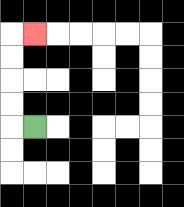{'start': '[1, 5]', 'end': '[1, 1]', 'path_directions': 'L,U,U,U,U,R', 'path_coordinates': '[[1, 5], [0, 5], [0, 4], [0, 3], [0, 2], [0, 1], [1, 1]]'}